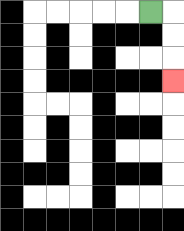{'start': '[6, 0]', 'end': '[7, 3]', 'path_directions': 'R,D,D,D', 'path_coordinates': '[[6, 0], [7, 0], [7, 1], [7, 2], [7, 3]]'}